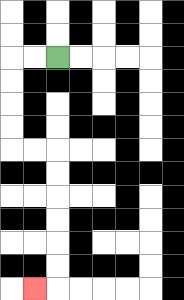{'start': '[2, 2]', 'end': '[1, 12]', 'path_directions': 'L,L,D,D,D,D,R,R,D,D,D,D,D,D,L', 'path_coordinates': '[[2, 2], [1, 2], [0, 2], [0, 3], [0, 4], [0, 5], [0, 6], [1, 6], [2, 6], [2, 7], [2, 8], [2, 9], [2, 10], [2, 11], [2, 12], [1, 12]]'}